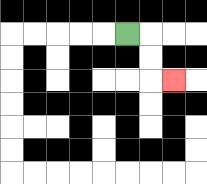{'start': '[5, 1]', 'end': '[7, 3]', 'path_directions': 'R,D,D,R', 'path_coordinates': '[[5, 1], [6, 1], [6, 2], [6, 3], [7, 3]]'}